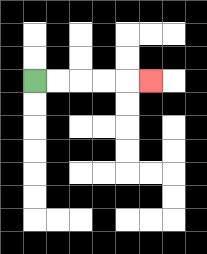{'start': '[1, 3]', 'end': '[6, 3]', 'path_directions': 'R,R,R,R,R', 'path_coordinates': '[[1, 3], [2, 3], [3, 3], [4, 3], [5, 3], [6, 3]]'}